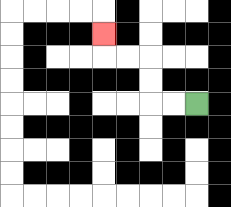{'start': '[8, 4]', 'end': '[4, 1]', 'path_directions': 'L,L,U,U,L,L,U', 'path_coordinates': '[[8, 4], [7, 4], [6, 4], [6, 3], [6, 2], [5, 2], [4, 2], [4, 1]]'}